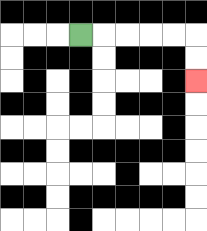{'start': '[3, 1]', 'end': '[8, 3]', 'path_directions': 'R,R,R,R,R,D,D', 'path_coordinates': '[[3, 1], [4, 1], [5, 1], [6, 1], [7, 1], [8, 1], [8, 2], [8, 3]]'}